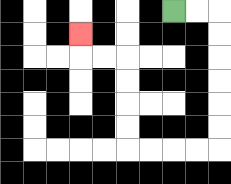{'start': '[7, 0]', 'end': '[3, 1]', 'path_directions': 'R,R,D,D,D,D,D,D,L,L,L,L,U,U,U,U,L,L,U', 'path_coordinates': '[[7, 0], [8, 0], [9, 0], [9, 1], [9, 2], [9, 3], [9, 4], [9, 5], [9, 6], [8, 6], [7, 6], [6, 6], [5, 6], [5, 5], [5, 4], [5, 3], [5, 2], [4, 2], [3, 2], [3, 1]]'}